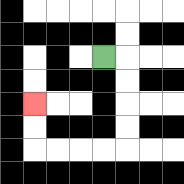{'start': '[4, 2]', 'end': '[1, 4]', 'path_directions': 'R,D,D,D,D,L,L,L,L,U,U', 'path_coordinates': '[[4, 2], [5, 2], [5, 3], [5, 4], [5, 5], [5, 6], [4, 6], [3, 6], [2, 6], [1, 6], [1, 5], [1, 4]]'}